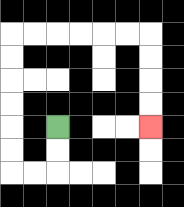{'start': '[2, 5]', 'end': '[6, 5]', 'path_directions': 'D,D,L,L,U,U,U,U,U,U,R,R,R,R,R,R,D,D,D,D', 'path_coordinates': '[[2, 5], [2, 6], [2, 7], [1, 7], [0, 7], [0, 6], [0, 5], [0, 4], [0, 3], [0, 2], [0, 1], [1, 1], [2, 1], [3, 1], [4, 1], [5, 1], [6, 1], [6, 2], [6, 3], [6, 4], [6, 5]]'}